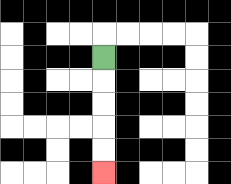{'start': '[4, 2]', 'end': '[4, 7]', 'path_directions': 'D,D,D,D,D', 'path_coordinates': '[[4, 2], [4, 3], [4, 4], [4, 5], [4, 6], [4, 7]]'}